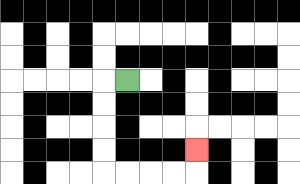{'start': '[5, 3]', 'end': '[8, 6]', 'path_directions': 'L,D,D,D,D,R,R,R,R,U', 'path_coordinates': '[[5, 3], [4, 3], [4, 4], [4, 5], [4, 6], [4, 7], [5, 7], [6, 7], [7, 7], [8, 7], [8, 6]]'}